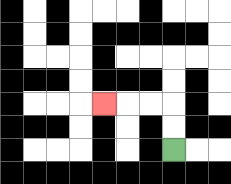{'start': '[7, 6]', 'end': '[4, 4]', 'path_directions': 'U,U,L,L,L', 'path_coordinates': '[[7, 6], [7, 5], [7, 4], [6, 4], [5, 4], [4, 4]]'}